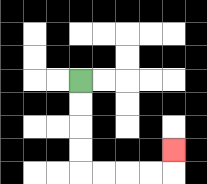{'start': '[3, 3]', 'end': '[7, 6]', 'path_directions': 'D,D,D,D,R,R,R,R,U', 'path_coordinates': '[[3, 3], [3, 4], [3, 5], [3, 6], [3, 7], [4, 7], [5, 7], [6, 7], [7, 7], [7, 6]]'}